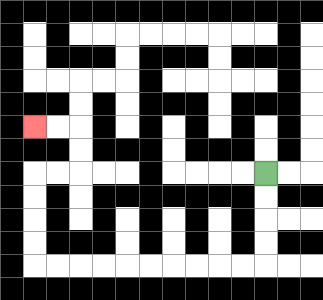{'start': '[11, 7]', 'end': '[1, 5]', 'path_directions': 'D,D,D,D,L,L,L,L,L,L,L,L,L,L,U,U,U,U,R,R,U,U,L,L', 'path_coordinates': '[[11, 7], [11, 8], [11, 9], [11, 10], [11, 11], [10, 11], [9, 11], [8, 11], [7, 11], [6, 11], [5, 11], [4, 11], [3, 11], [2, 11], [1, 11], [1, 10], [1, 9], [1, 8], [1, 7], [2, 7], [3, 7], [3, 6], [3, 5], [2, 5], [1, 5]]'}